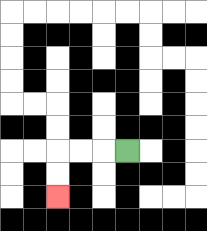{'start': '[5, 6]', 'end': '[2, 8]', 'path_directions': 'L,L,L,D,D', 'path_coordinates': '[[5, 6], [4, 6], [3, 6], [2, 6], [2, 7], [2, 8]]'}